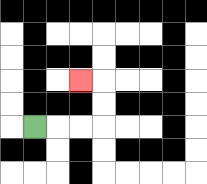{'start': '[1, 5]', 'end': '[3, 3]', 'path_directions': 'R,R,R,U,U,L', 'path_coordinates': '[[1, 5], [2, 5], [3, 5], [4, 5], [4, 4], [4, 3], [3, 3]]'}